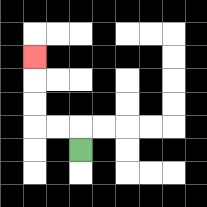{'start': '[3, 6]', 'end': '[1, 2]', 'path_directions': 'U,L,L,U,U,U', 'path_coordinates': '[[3, 6], [3, 5], [2, 5], [1, 5], [1, 4], [1, 3], [1, 2]]'}